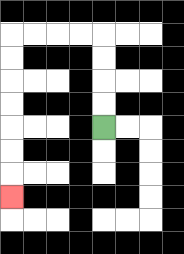{'start': '[4, 5]', 'end': '[0, 8]', 'path_directions': 'U,U,U,U,L,L,L,L,D,D,D,D,D,D,D', 'path_coordinates': '[[4, 5], [4, 4], [4, 3], [4, 2], [4, 1], [3, 1], [2, 1], [1, 1], [0, 1], [0, 2], [0, 3], [0, 4], [0, 5], [0, 6], [0, 7], [0, 8]]'}